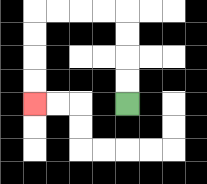{'start': '[5, 4]', 'end': '[1, 4]', 'path_directions': 'U,U,U,U,L,L,L,L,D,D,D,D', 'path_coordinates': '[[5, 4], [5, 3], [5, 2], [5, 1], [5, 0], [4, 0], [3, 0], [2, 0], [1, 0], [1, 1], [1, 2], [1, 3], [1, 4]]'}